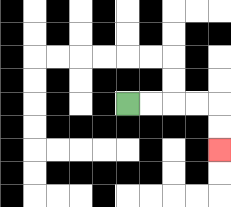{'start': '[5, 4]', 'end': '[9, 6]', 'path_directions': 'R,R,R,R,D,D', 'path_coordinates': '[[5, 4], [6, 4], [7, 4], [8, 4], [9, 4], [9, 5], [9, 6]]'}